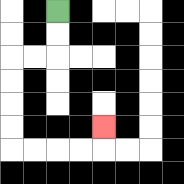{'start': '[2, 0]', 'end': '[4, 5]', 'path_directions': 'D,D,L,L,D,D,D,D,R,R,R,R,U', 'path_coordinates': '[[2, 0], [2, 1], [2, 2], [1, 2], [0, 2], [0, 3], [0, 4], [0, 5], [0, 6], [1, 6], [2, 6], [3, 6], [4, 6], [4, 5]]'}